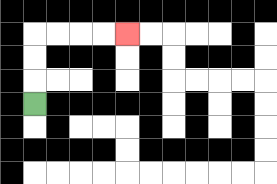{'start': '[1, 4]', 'end': '[5, 1]', 'path_directions': 'U,U,U,R,R,R,R', 'path_coordinates': '[[1, 4], [1, 3], [1, 2], [1, 1], [2, 1], [3, 1], [4, 1], [5, 1]]'}